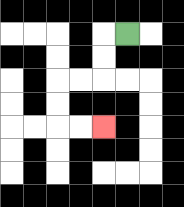{'start': '[5, 1]', 'end': '[4, 5]', 'path_directions': 'L,D,D,L,L,D,D,R,R', 'path_coordinates': '[[5, 1], [4, 1], [4, 2], [4, 3], [3, 3], [2, 3], [2, 4], [2, 5], [3, 5], [4, 5]]'}